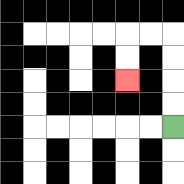{'start': '[7, 5]', 'end': '[5, 3]', 'path_directions': 'U,U,U,U,L,L,D,D', 'path_coordinates': '[[7, 5], [7, 4], [7, 3], [7, 2], [7, 1], [6, 1], [5, 1], [5, 2], [5, 3]]'}